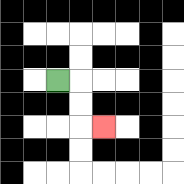{'start': '[2, 3]', 'end': '[4, 5]', 'path_directions': 'R,D,D,R', 'path_coordinates': '[[2, 3], [3, 3], [3, 4], [3, 5], [4, 5]]'}